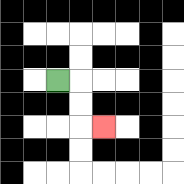{'start': '[2, 3]', 'end': '[4, 5]', 'path_directions': 'R,D,D,R', 'path_coordinates': '[[2, 3], [3, 3], [3, 4], [3, 5], [4, 5]]'}